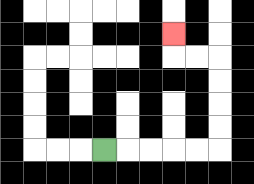{'start': '[4, 6]', 'end': '[7, 1]', 'path_directions': 'R,R,R,R,R,U,U,U,U,L,L,U', 'path_coordinates': '[[4, 6], [5, 6], [6, 6], [7, 6], [8, 6], [9, 6], [9, 5], [9, 4], [9, 3], [9, 2], [8, 2], [7, 2], [7, 1]]'}